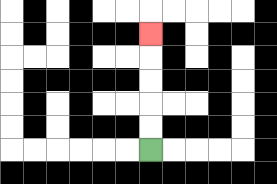{'start': '[6, 6]', 'end': '[6, 1]', 'path_directions': 'U,U,U,U,U', 'path_coordinates': '[[6, 6], [6, 5], [6, 4], [6, 3], [6, 2], [6, 1]]'}